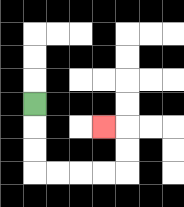{'start': '[1, 4]', 'end': '[4, 5]', 'path_directions': 'D,D,D,R,R,R,R,U,U,L', 'path_coordinates': '[[1, 4], [1, 5], [1, 6], [1, 7], [2, 7], [3, 7], [4, 7], [5, 7], [5, 6], [5, 5], [4, 5]]'}